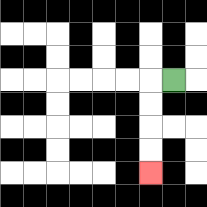{'start': '[7, 3]', 'end': '[6, 7]', 'path_directions': 'L,D,D,D,D', 'path_coordinates': '[[7, 3], [6, 3], [6, 4], [6, 5], [6, 6], [6, 7]]'}